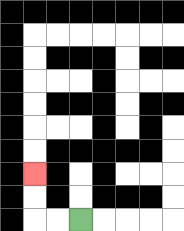{'start': '[3, 9]', 'end': '[1, 7]', 'path_directions': 'L,L,U,U', 'path_coordinates': '[[3, 9], [2, 9], [1, 9], [1, 8], [1, 7]]'}